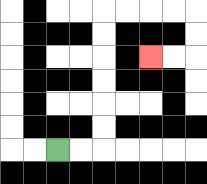{'start': '[2, 6]', 'end': '[6, 2]', 'path_directions': 'R,R,U,U,U,U,U,U,R,R,R,R,D,D,L,L', 'path_coordinates': '[[2, 6], [3, 6], [4, 6], [4, 5], [4, 4], [4, 3], [4, 2], [4, 1], [4, 0], [5, 0], [6, 0], [7, 0], [8, 0], [8, 1], [8, 2], [7, 2], [6, 2]]'}